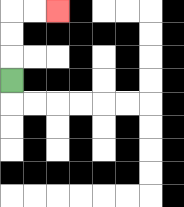{'start': '[0, 3]', 'end': '[2, 0]', 'path_directions': 'U,U,U,R,R', 'path_coordinates': '[[0, 3], [0, 2], [0, 1], [0, 0], [1, 0], [2, 0]]'}